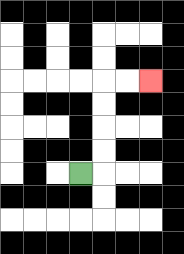{'start': '[3, 7]', 'end': '[6, 3]', 'path_directions': 'R,U,U,U,U,R,R', 'path_coordinates': '[[3, 7], [4, 7], [4, 6], [4, 5], [4, 4], [4, 3], [5, 3], [6, 3]]'}